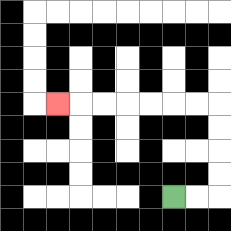{'start': '[7, 8]', 'end': '[2, 4]', 'path_directions': 'R,R,U,U,U,U,L,L,L,L,L,L,L', 'path_coordinates': '[[7, 8], [8, 8], [9, 8], [9, 7], [9, 6], [9, 5], [9, 4], [8, 4], [7, 4], [6, 4], [5, 4], [4, 4], [3, 4], [2, 4]]'}